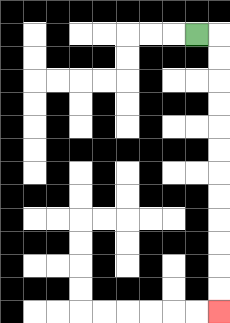{'start': '[8, 1]', 'end': '[9, 13]', 'path_directions': 'R,D,D,D,D,D,D,D,D,D,D,D,D', 'path_coordinates': '[[8, 1], [9, 1], [9, 2], [9, 3], [9, 4], [9, 5], [9, 6], [9, 7], [9, 8], [9, 9], [9, 10], [9, 11], [9, 12], [9, 13]]'}